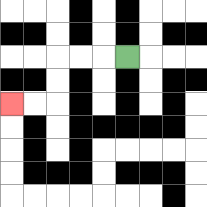{'start': '[5, 2]', 'end': '[0, 4]', 'path_directions': 'L,L,L,D,D,L,L', 'path_coordinates': '[[5, 2], [4, 2], [3, 2], [2, 2], [2, 3], [2, 4], [1, 4], [0, 4]]'}